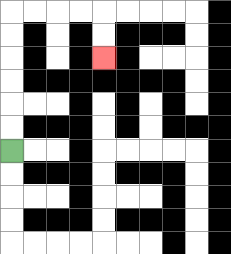{'start': '[0, 6]', 'end': '[4, 2]', 'path_directions': 'U,U,U,U,U,U,R,R,R,R,D,D', 'path_coordinates': '[[0, 6], [0, 5], [0, 4], [0, 3], [0, 2], [0, 1], [0, 0], [1, 0], [2, 0], [3, 0], [4, 0], [4, 1], [4, 2]]'}